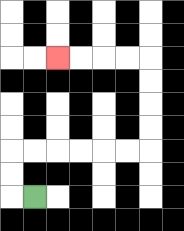{'start': '[1, 8]', 'end': '[2, 2]', 'path_directions': 'L,U,U,R,R,R,R,R,R,U,U,U,U,L,L,L,L', 'path_coordinates': '[[1, 8], [0, 8], [0, 7], [0, 6], [1, 6], [2, 6], [3, 6], [4, 6], [5, 6], [6, 6], [6, 5], [6, 4], [6, 3], [6, 2], [5, 2], [4, 2], [3, 2], [2, 2]]'}